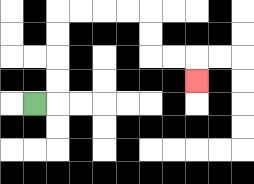{'start': '[1, 4]', 'end': '[8, 3]', 'path_directions': 'R,U,U,U,U,R,R,R,R,D,D,R,R,D', 'path_coordinates': '[[1, 4], [2, 4], [2, 3], [2, 2], [2, 1], [2, 0], [3, 0], [4, 0], [5, 0], [6, 0], [6, 1], [6, 2], [7, 2], [8, 2], [8, 3]]'}